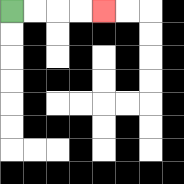{'start': '[0, 0]', 'end': '[4, 0]', 'path_directions': 'R,R,R,R', 'path_coordinates': '[[0, 0], [1, 0], [2, 0], [3, 0], [4, 0]]'}